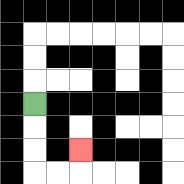{'start': '[1, 4]', 'end': '[3, 6]', 'path_directions': 'D,D,D,R,R,U', 'path_coordinates': '[[1, 4], [1, 5], [1, 6], [1, 7], [2, 7], [3, 7], [3, 6]]'}